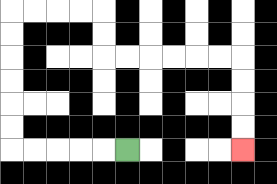{'start': '[5, 6]', 'end': '[10, 6]', 'path_directions': 'L,L,L,L,L,U,U,U,U,U,U,R,R,R,R,D,D,R,R,R,R,R,R,D,D,D,D', 'path_coordinates': '[[5, 6], [4, 6], [3, 6], [2, 6], [1, 6], [0, 6], [0, 5], [0, 4], [0, 3], [0, 2], [0, 1], [0, 0], [1, 0], [2, 0], [3, 0], [4, 0], [4, 1], [4, 2], [5, 2], [6, 2], [7, 2], [8, 2], [9, 2], [10, 2], [10, 3], [10, 4], [10, 5], [10, 6]]'}